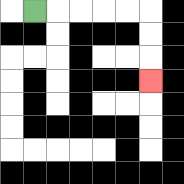{'start': '[1, 0]', 'end': '[6, 3]', 'path_directions': 'R,R,R,R,R,D,D,D', 'path_coordinates': '[[1, 0], [2, 0], [3, 0], [4, 0], [5, 0], [6, 0], [6, 1], [6, 2], [6, 3]]'}